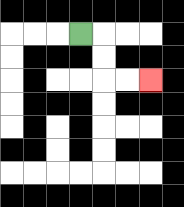{'start': '[3, 1]', 'end': '[6, 3]', 'path_directions': 'R,D,D,R,R', 'path_coordinates': '[[3, 1], [4, 1], [4, 2], [4, 3], [5, 3], [6, 3]]'}